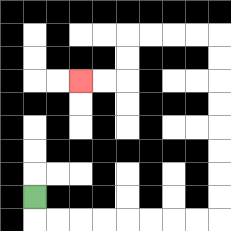{'start': '[1, 8]', 'end': '[3, 3]', 'path_directions': 'D,R,R,R,R,R,R,R,R,U,U,U,U,U,U,U,U,L,L,L,L,D,D,L,L', 'path_coordinates': '[[1, 8], [1, 9], [2, 9], [3, 9], [4, 9], [5, 9], [6, 9], [7, 9], [8, 9], [9, 9], [9, 8], [9, 7], [9, 6], [9, 5], [9, 4], [9, 3], [9, 2], [9, 1], [8, 1], [7, 1], [6, 1], [5, 1], [5, 2], [5, 3], [4, 3], [3, 3]]'}